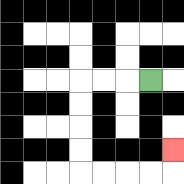{'start': '[6, 3]', 'end': '[7, 6]', 'path_directions': 'L,L,L,D,D,D,D,R,R,R,R,U', 'path_coordinates': '[[6, 3], [5, 3], [4, 3], [3, 3], [3, 4], [3, 5], [3, 6], [3, 7], [4, 7], [5, 7], [6, 7], [7, 7], [7, 6]]'}